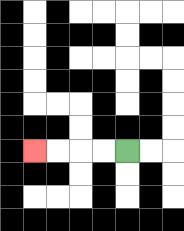{'start': '[5, 6]', 'end': '[1, 6]', 'path_directions': 'L,L,L,L', 'path_coordinates': '[[5, 6], [4, 6], [3, 6], [2, 6], [1, 6]]'}